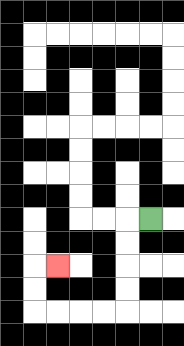{'start': '[6, 9]', 'end': '[2, 11]', 'path_directions': 'L,D,D,D,D,L,L,L,L,U,U,R', 'path_coordinates': '[[6, 9], [5, 9], [5, 10], [5, 11], [5, 12], [5, 13], [4, 13], [3, 13], [2, 13], [1, 13], [1, 12], [1, 11], [2, 11]]'}